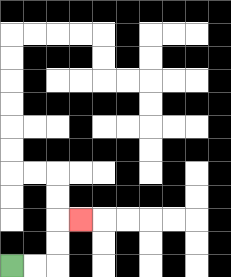{'start': '[0, 11]', 'end': '[3, 9]', 'path_directions': 'R,R,U,U,R', 'path_coordinates': '[[0, 11], [1, 11], [2, 11], [2, 10], [2, 9], [3, 9]]'}